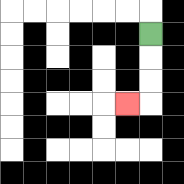{'start': '[6, 1]', 'end': '[5, 4]', 'path_directions': 'D,D,D,L', 'path_coordinates': '[[6, 1], [6, 2], [6, 3], [6, 4], [5, 4]]'}